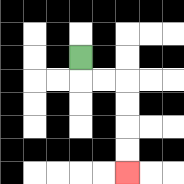{'start': '[3, 2]', 'end': '[5, 7]', 'path_directions': 'D,R,R,D,D,D,D', 'path_coordinates': '[[3, 2], [3, 3], [4, 3], [5, 3], [5, 4], [5, 5], [5, 6], [5, 7]]'}